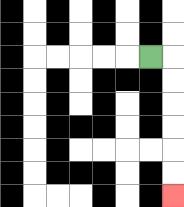{'start': '[6, 2]', 'end': '[7, 8]', 'path_directions': 'R,D,D,D,D,D,D', 'path_coordinates': '[[6, 2], [7, 2], [7, 3], [7, 4], [7, 5], [7, 6], [7, 7], [7, 8]]'}